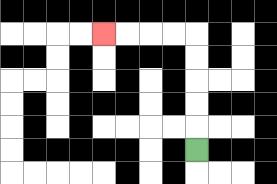{'start': '[8, 6]', 'end': '[4, 1]', 'path_directions': 'U,U,U,U,U,L,L,L,L', 'path_coordinates': '[[8, 6], [8, 5], [8, 4], [8, 3], [8, 2], [8, 1], [7, 1], [6, 1], [5, 1], [4, 1]]'}